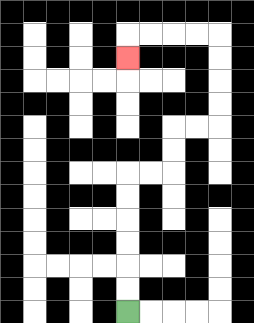{'start': '[5, 13]', 'end': '[5, 2]', 'path_directions': 'U,U,U,U,U,U,R,R,U,U,R,R,U,U,U,U,L,L,L,L,D', 'path_coordinates': '[[5, 13], [5, 12], [5, 11], [5, 10], [5, 9], [5, 8], [5, 7], [6, 7], [7, 7], [7, 6], [7, 5], [8, 5], [9, 5], [9, 4], [9, 3], [9, 2], [9, 1], [8, 1], [7, 1], [6, 1], [5, 1], [5, 2]]'}